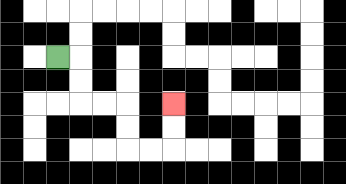{'start': '[2, 2]', 'end': '[7, 4]', 'path_directions': 'R,D,D,R,R,D,D,R,R,U,U', 'path_coordinates': '[[2, 2], [3, 2], [3, 3], [3, 4], [4, 4], [5, 4], [5, 5], [5, 6], [6, 6], [7, 6], [7, 5], [7, 4]]'}